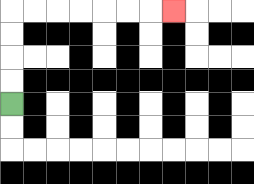{'start': '[0, 4]', 'end': '[7, 0]', 'path_directions': 'U,U,U,U,R,R,R,R,R,R,R', 'path_coordinates': '[[0, 4], [0, 3], [0, 2], [0, 1], [0, 0], [1, 0], [2, 0], [3, 0], [4, 0], [5, 0], [6, 0], [7, 0]]'}